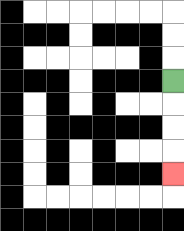{'start': '[7, 3]', 'end': '[7, 7]', 'path_directions': 'D,D,D,D', 'path_coordinates': '[[7, 3], [7, 4], [7, 5], [7, 6], [7, 7]]'}